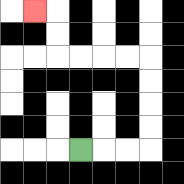{'start': '[3, 6]', 'end': '[1, 0]', 'path_directions': 'R,R,R,U,U,U,U,L,L,L,L,U,U,L', 'path_coordinates': '[[3, 6], [4, 6], [5, 6], [6, 6], [6, 5], [6, 4], [6, 3], [6, 2], [5, 2], [4, 2], [3, 2], [2, 2], [2, 1], [2, 0], [1, 0]]'}